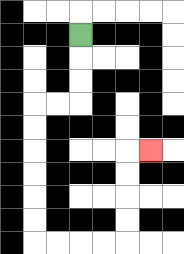{'start': '[3, 1]', 'end': '[6, 6]', 'path_directions': 'D,D,D,L,L,D,D,D,D,D,D,R,R,R,R,U,U,U,U,R', 'path_coordinates': '[[3, 1], [3, 2], [3, 3], [3, 4], [2, 4], [1, 4], [1, 5], [1, 6], [1, 7], [1, 8], [1, 9], [1, 10], [2, 10], [3, 10], [4, 10], [5, 10], [5, 9], [5, 8], [5, 7], [5, 6], [6, 6]]'}